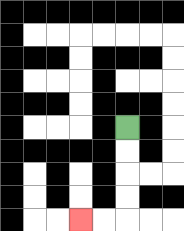{'start': '[5, 5]', 'end': '[3, 9]', 'path_directions': 'D,D,D,D,L,L', 'path_coordinates': '[[5, 5], [5, 6], [5, 7], [5, 8], [5, 9], [4, 9], [3, 9]]'}